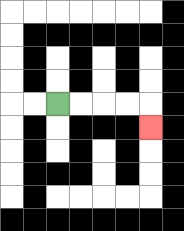{'start': '[2, 4]', 'end': '[6, 5]', 'path_directions': 'R,R,R,R,D', 'path_coordinates': '[[2, 4], [3, 4], [4, 4], [5, 4], [6, 4], [6, 5]]'}